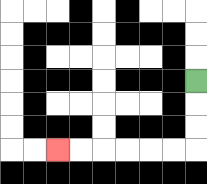{'start': '[8, 3]', 'end': '[2, 6]', 'path_directions': 'D,D,D,L,L,L,L,L,L', 'path_coordinates': '[[8, 3], [8, 4], [8, 5], [8, 6], [7, 6], [6, 6], [5, 6], [4, 6], [3, 6], [2, 6]]'}